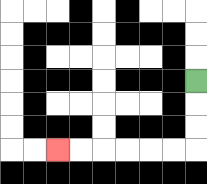{'start': '[8, 3]', 'end': '[2, 6]', 'path_directions': 'D,D,D,L,L,L,L,L,L', 'path_coordinates': '[[8, 3], [8, 4], [8, 5], [8, 6], [7, 6], [6, 6], [5, 6], [4, 6], [3, 6], [2, 6]]'}